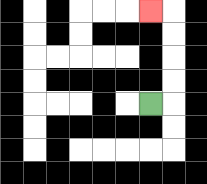{'start': '[6, 4]', 'end': '[6, 0]', 'path_directions': 'R,U,U,U,U,L', 'path_coordinates': '[[6, 4], [7, 4], [7, 3], [7, 2], [7, 1], [7, 0], [6, 0]]'}